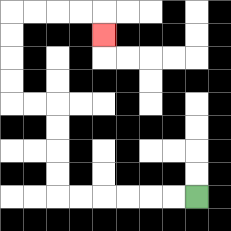{'start': '[8, 8]', 'end': '[4, 1]', 'path_directions': 'L,L,L,L,L,L,U,U,U,U,L,L,U,U,U,U,R,R,R,R,D', 'path_coordinates': '[[8, 8], [7, 8], [6, 8], [5, 8], [4, 8], [3, 8], [2, 8], [2, 7], [2, 6], [2, 5], [2, 4], [1, 4], [0, 4], [0, 3], [0, 2], [0, 1], [0, 0], [1, 0], [2, 0], [3, 0], [4, 0], [4, 1]]'}